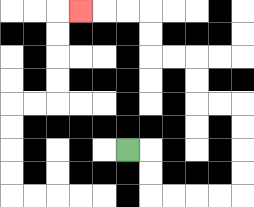{'start': '[5, 6]', 'end': '[3, 0]', 'path_directions': 'R,D,D,R,R,R,R,U,U,U,U,L,L,U,U,L,L,U,U,L,L,L', 'path_coordinates': '[[5, 6], [6, 6], [6, 7], [6, 8], [7, 8], [8, 8], [9, 8], [10, 8], [10, 7], [10, 6], [10, 5], [10, 4], [9, 4], [8, 4], [8, 3], [8, 2], [7, 2], [6, 2], [6, 1], [6, 0], [5, 0], [4, 0], [3, 0]]'}